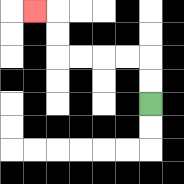{'start': '[6, 4]', 'end': '[1, 0]', 'path_directions': 'U,U,L,L,L,L,U,U,L', 'path_coordinates': '[[6, 4], [6, 3], [6, 2], [5, 2], [4, 2], [3, 2], [2, 2], [2, 1], [2, 0], [1, 0]]'}